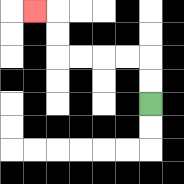{'start': '[6, 4]', 'end': '[1, 0]', 'path_directions': 'U,U,L,L,L,L,U,U,L', 'path_coordinates': '[[6, 4], [6, 3], [6, 2], [5, 2], [4, 2], [3, 2], [2, 2], [2, 1], [2, 0], [1, 0]]'}